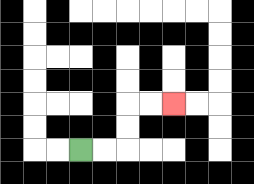{'start': '[3, 6]', 'end': '[7, 4]', 'path_directions': 'R,R,U,U,R,R', 'path_coordinates': '[[3, 6], [4, 6], [5, 6], [5, 5], [5, 4], [6, 4], [7, 4]]'}